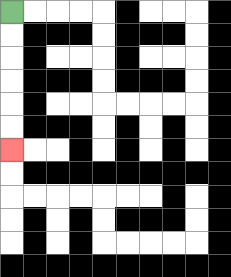{'start': '[0, 0]', 'end': '[0, 6]', 'path_directions': 'D,D,D,D,D,D', 'path_coordinates': '[[0, 0], [0, 1], [0, 2], [0, 3], [0, 4], [0, 5], [0, 6]]'}